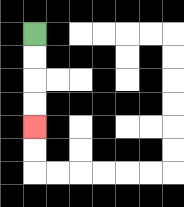{'start': '[1, 1]', 'end': '[1, 5]', 'path_directions': 'D,D,D,D', 'path_coordinates': '[[1, 1], [1, 2], [1, 3], [1, 4], [1, 5]]'}